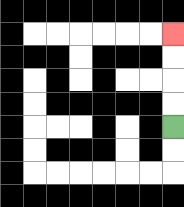{'start': '[7, 5]', 'end': '[7, 1]', 'path_directions': 'U,U,U,U', 'path_coordinates': '[[7, 5], [7, 4], [7, 3], [7, 2], [7, 1]]'}